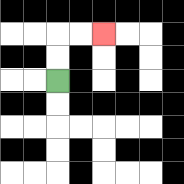{'start': '[2, 3]', 'end': '[4, 1]', 'path_directions': 'U,U,R,R', 'path_coordinates': '[[2, 3], [2, 2], [2, 1], [3, 1], [4, 1]]'}